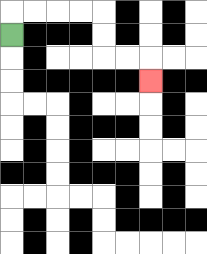{'start': '[0, 1]', 'end': '[6, 3]', 'path_directions': 'U,R,R,R,R,D,D,R,R,D', 'path_coordinates': '[[0, 1], [0, 0], [1, 0], [2, 0], [3, 0], [4, 0], [4, 1], [4, 2], [5, 2], [6, 2], [6, 3]]'}